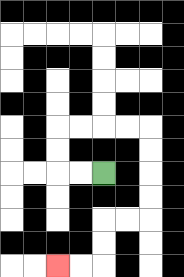{'start': '[4, 7]', 'end': '[2, 11]', 'path_directions': 'L,L,U,U,R,R,R,R,D,D,D,D,L,L,D,D,L,L', 'path_coordinates': '[[4, 7], [3, 7], [2, 7], [2, 6], [2, 5], [3, 5], [4, 5], [5, 5], [6, 5], [6, 6], [6, 7], [6, 8], [6, 9], [5, 9], [4, 9], [4, 10], [4, 11], [3, 11], [2, 11]]'}